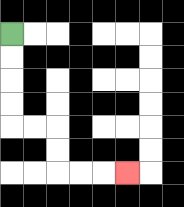{'start': '[0, 1]', 'end': '[5, 7]', 'path_directions': 'D,D,D,D,R,R,D,D,R,R,R', 'path_coordinates': '[[0, 1], [0, 2], [0, 3], [0, 4], [0, 5], [1, 5], [2, 5], [2, 6], [2, 7], [3, 7], [4, 7], [5, 7]]'}